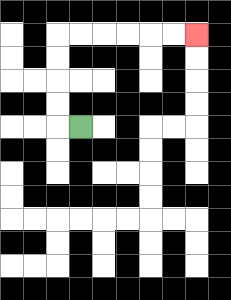{'start': '[3, 5]', 'end': '[8, 1]', 'path_directions': 'L,U,U,U,U,R,R,R,R,R,R', 'path_coordinates': '[[3, 5], [2, 5], [2, 4], [2, 3], [2, 2], [2, 1], [3, 1], [4, 1], [5, 1], [6, 1], [7, 1], [8, 1]]'}